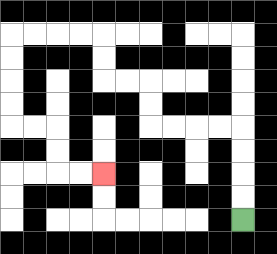{'start': '[10, 9]', 'end': '[4, 7]', 'path_directions': 'U,U,U,U,L,L,L,L,U,U,L,L,U,U,L,L,L,L,D,D,D,D,R,R,D,D,R,R', 'path_coordinates': '[[10, 9], [10, 8], [10, 7], [10, 6], [10, 5], [9, 5], [8, 5], [7, 5], [6, 5], [6, 4], [6, 3], [5, 3], [4, 3], [4, 2], [4, 1], [3, 1], [2, 1], [1, 1], [0, 1], [0, 2], [0, 3], [0, 4], [0, 5], [1, 5], [2, 5], [2, 6], [2, 7], [3, 7], [4, 7]]'}